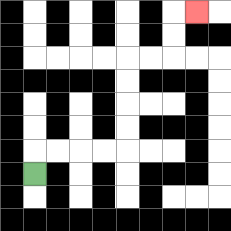{'start': '[1, 7]', 'end': '[8, 0]', 'path_directions': 'U,R,R,R,R,U,U,U,U,R,R,U,U,R', 'path_coordinates': '[[1, 7], [1, 6], [2, 6], [3, 6], [4, 6], [5, 6], [5, 5], [5, 4], [5, 3], [5, 2], [6, 2], [7, 2], [7, 1], [7, 0], [8, 0]]'}